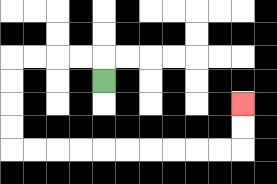{'start': '[4, 3]', 'end': '[10, 4]', 'path_directions': 'U,L,L,L,L,D,D,D,D,R,R,R,R,R,R,R,R,R,R,U,U', 'path_coordinates': '[[4, 3], [4, 2], [3, 2], [2, 2], [1, 2], [0, 2], [0, 3], [0, 4], [0, 5], [0, 6], [1, 6], [2, 6], [3, 6], [4, 6], [5, 6], [6, 6], [7, 6], [8, 6], [9, 6], [10, 6], [10, 5], [10, 4]]'}